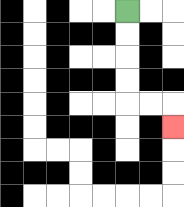{'start': '[5, 0]', 'end': '[7, 5]', 'path_directions': 'D,D,D,D,R,R,D', 'path_coordinates': '[[5, 0], [5, 1], [5, 2], [5, 3], [5, 4], [6, 4], [7, 4], [7, 5]]'}